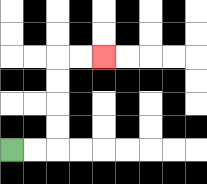{'start': '[0, 6]', 'end': '[4, 2]', 'path_directions': 'R,R,U,U,U,U,R,R', 'path_coordinates': '[[0, 6], [1, 6], [2, 6], [2, 5], [2, 4], [2, 3], [2, 2], [3, 2], [4, 2]]'}